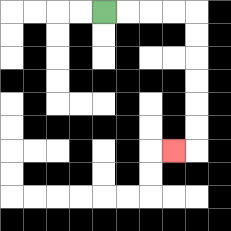{'start': '[4, 0]', 'end': '[7, 6]', 'path_directions': 'R,R,R,R,D,D,D,D,D,D,L', 'path_coordinates': '[[4, 0], [5, 0], [6, 0], [7, 0], [8, 0], [8, 1], [8, 2], [8, 3], [8, 4], [8, 5], [8, 6], [7, 6]]'}